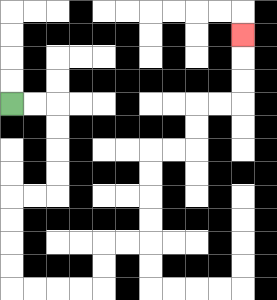{'start': '[0, 4]', 'end': '[10, 1]', 'path_directions': 'R,R,D,D,D,D,L,L,D,D,D,D,R,R,R,R,U,U,R,R,U,U,U,U,R,R,U,U,R,R,U,U,U', 'path_coordinates': '[[0, 4], [1, 4], [2, 4], [2, 5], [2, 6], [2, 7], [2, 8], [1, 8], [0, 8], [0, 9], [0, 10], [0, 11], [0, 12], [1, 12], [2, 12], [3, 12], [4, 12], [4, 11], [4, 10], [5, 10], [6, 10], [6, 9], [6, 8], [6, 7], [6, 6], [7, 6], [8, 6], [8, 5], [8, 4], [9, 4], [10, 4], [10, 3], [10, 2], [10, 1]]'}